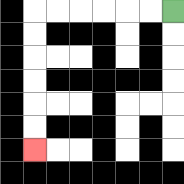{'start': '[7, 0]', 'end': '[1, 6]', 'path_directions': 'L,L,L,L,L,L,D,D,D,D,D,D', 'path_coordinates': '[[7, 0], [6, 0], [5, 0], [4, 0], [3, 0], [2, 0], [1, 0], [1, 1], [1, 2], [1, 3], [1, 4], [1, 5], [1, 6]]'}